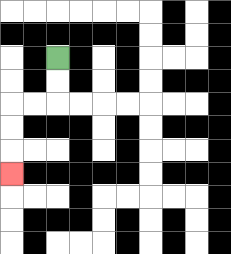{'start': '[2, 2]', 'end': '[0, 7]', 'path_directions': 'D,D,L,L,D,D,D', 'path_coordinates': '[[2, 2], [2, 3], [2, 4], [1, 4], [0, 4], [0, 5], [0, 6], [0, 7]]'}